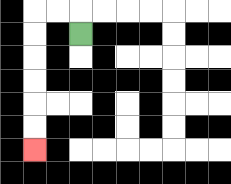{'start': '[3, 1]', 'end': '[1, 6]', 'path_directions': 'U,L,L,D,D,D,D,D,D', 'path_coordinates': '[[3, 1], [3, 0], [2, 0], [1, 0], [1, 1], [1, 2], [1, 3], [1, 4], [1, 5], [1, 6]]'}